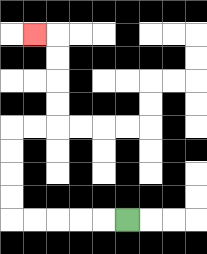{'start': '[5, 9]', 'end': '[1, 1]', 'path_directions': 'L,L,L,L,L,U,U,U,U,R,R,U,U,U,U,L', 'path_coordinates': '[[5, 9], [4, 9], [3, 9], [2, 9], [1, 9], [0, 9], [0, 8], [0, 7], [0, 6], [0, 5], [1, 5], [2, 5], [2, 4], [2, 3], [2, 2], [2, 1], [1, 1]]'}